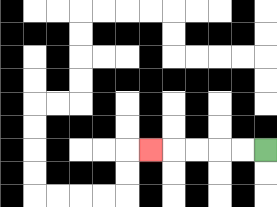{'start': '[11, 6]', 'end': '[6, 6]', 'path_directions': 'L,L,L,L,L', 'path_coordinates': '[[11, 6], [10, 6], [9, 6], [8, 6], [7, 6], [6, 6]]'}